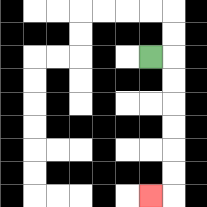{'start': '[6, 2]', 'end': '[6, 8]', 'path_directions': 'R,D,D,D,D,D,D,L', 'path_coordinates': '[[6, 2], [7, 2], [7, 3], [7, 4], [7, 5], [7, 6], [7, 7], [7, 8], [6, 8]]'}